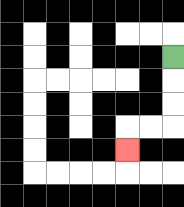{'start': '[7, 2]', 'end': '[5, 6]', 'path_directions': 'D,D,D,L,L,D', 'path_coordinates': '[[7, 2], [7, 3], [7, 4], [7, 5], [6, 5], [5, 5], [5, 6]]'}